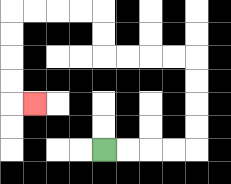{'start': '[4, 6]', 'end': '[1, 4]', 'path_directions': 'R,R,R,R,U,U,U,U,L,L,L,L,U,U,L,L,L,L,D,D,D,D,R', 'path_coordinates': '[[4, 6], [5, 6], [6, 6], [7, 6], [8, 6], [8, 5], [8, 4], [8, 3], [8, 2], [7, 2], [6, 2], [5, 2], [4, 2], [4, 1], [4, 0], [3, 0], [2, 0], [1, 0], [0, 0], [0, 1], [0, 2], [0, 3], [0, 4], [1, 4]]'}